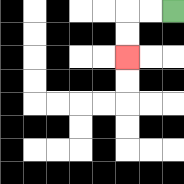{'start': '[7, 0]', 'end': '[5, 2]', 'path_directions': 'L,L,D,D', 'path_coordinates': '[[7, 0], [6, 0], [5, 0], [5, 1], [5, 2]]'}